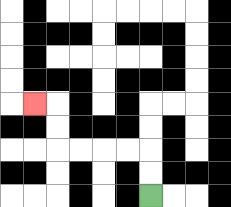{'start': '[6, 8]', 'end': '[1, 4]', 'path_directions': 'U,U,L,L,L,L,U,U,L', 'path_coordinates': '[[6, 8], [6, 7], [6, 6], [5, 6], [4, 6], [3, 6], [2, 6], [2, 5], [2, 4], [1, 4]]'}